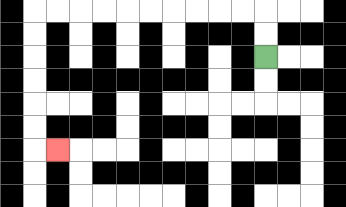{'start': '[11, 2]', 'end': '[2, 6]', 'path_directions': 'U,U,L,L,L,L,L,L,L,L,L,L,D,D,D,D,D,D,R', 'path_coordinates': '[[11, 2], [11, 1], [11, 0], [10, 0], [9, 0], [8, 0], [7, 0], [6, 0], [5, 0], [4, 0], [3, 0], [2, 0], [1, 0], [1, 1], [1, 2], [1, 3], [1, 4], [1, 5], [1, 6], [2, 6]]'}